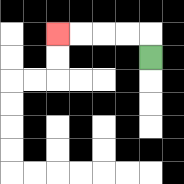{'start': '[6, 2]', 'end': '[2, 1]', 'path_directions': 'U,L,L,L,L', 'path_coordinates': '[[6, 2], [6, 1], [5, 1], [4, 1], [3, 1], [2, 1]]'}